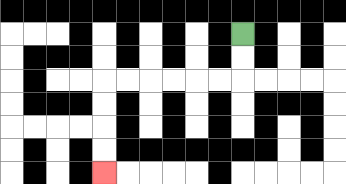{'start': '[10, 1]', 'end': '[4, 7]', 'path_directions': 'D,D,L,L,L,L,L,L,D,D,D,D', 'path_coordinates': '[[10, 1], [10, 2], [10, 3], [9, 3], [8, 3], [7, 3], [6, 3], [5, 3], [4, 3], [4, 4], [4, 5], [4, 6], [4, 7]]'}